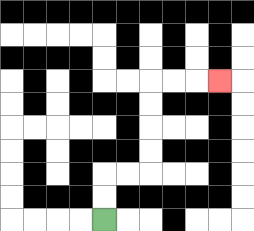{'start': '[4, 9]', 'end': '[9, 3]', 'path_directions': 'U,U,R,R,U,U,U,U,R,R,R', 'path_coordinates': '[[4, 9], [4, 8], [4, 7], [5, 7], [6, 7], [6, 6], [6, 5], [6, 4], [6, 3], [7, 3], [8, 3], [9, 3]]'}